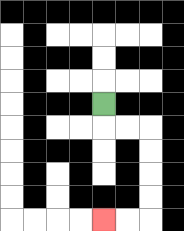{'start': '[4, 4]', 'end': '[4, 9]', 'path_directions': 'D,R,R,D,D,D,D,L,L', 'path_coordinates': '[[4, 4], [4, 5], [5, 5], [6, 5], [6, 6], [6, 7], [6, 8], [6, 9], [5, 9], [4, 9]]'}